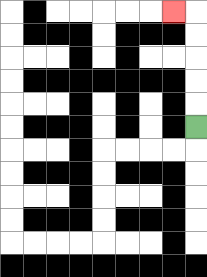{'start': '[8, 5]', 'end': '[7, 0]', 'path_directions': 'U,U,U,U,U,L', 'path_coordinates': '[[8, 5], [8, 4], [8, 3], [8, 2], [8, 1], [8, 0], [7, 0]]'}